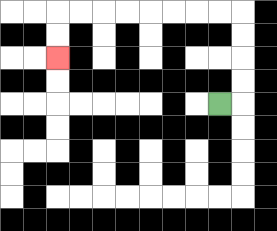{'start': '[9, 4]', 'end': '[2, 2]', 'path_directions': 'R,U,U,U,U,L,L,L,L,L,L,L,L,D,D', 'path_coordinates': '[[9, 4], [10, 4], [10, 3], [10, 2], [10, 1], [10, 0], [9, 0], [8, 0], [7, 0], [6, 0], [5, 0], [4, 0], [3, 0], [2, 0], [2, 1], [2, 2]]'}